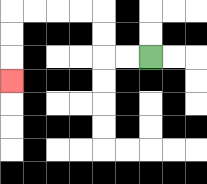{'start': '[6, 2]', 'end': '[0, 3]', 'path_directions': 'L,L,U,U,L,L,L,L,D,D,D', 'path_coordinates': '[[6, 2], [5, 2], [4, 2], [4, 1], [4, 0], [3, 0], [2, 0], [1, 0], [0, 0], [0, 1], [0, 2], [0, 3]]'}